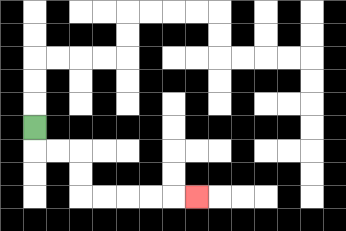{'start': '[1, 5]', 'end': '[8, 8]', 'path_directions': 'D,R,R,D,D,R,R,R,R,R', 'path_coordinates': '[[1, 5], [1, 6], [2, 6], [3, 6], [3, 7], [3, 8], [4, 8], [5, 8], [6, 8], [7, 8], [8, 8]]'}